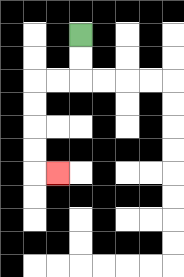{'start': '[3, 1]', 'end': '[2, 7]', 'path_directions': 'D,D,L,L,D,D,D,D,R', 'path_coordinates': '[[3, 1], [3, 2], [3, 3], [2, 3], [1, 3], [1, 4], [1, 5], [1, 6], [1, 7], [2, 7]]'}